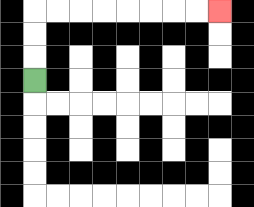{'start': '[1, 3]', 'end': '[9, 0]', 'path_directions': 'U,U,U,R,R,R,R,R,R,R,R', 'path_coordinates': '[[1, 3], [1, 2], [1, 1], [1, 0], [2, 0], [3, 0], [4, 0], [5, 0], [6, 0], [7, 0], [8, 0], [9, 0]]'}